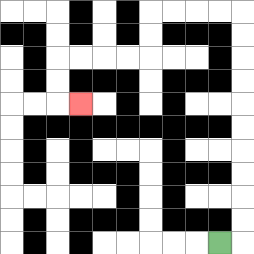{'start': '[9, 10]', 'end': '[3, 4]', 'path_directions': 'R,U,U,U,U,U,U,U,U,U,U,L,L,L,L,D,D,L,L,L,L,D,D,R', 'path_coordinates': '[[9, 10], [10, 10], [10, 9], [10, 8], [10, 7], [10, 6], [10, 5], [10, 4], [10, 3], [10, 2], [10, 1], [10, 0], [9, 0], [8, 0], [7, 0], [6, 0], [6, 1], [6, 2], [5, 2], [4, 2], [3, 2], [2, 2], [2, 3], [2, 4], [3, 4]]'}